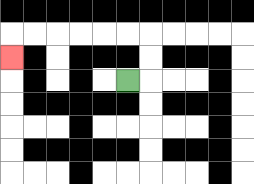{'start': '[5, 3]', 'end': '[0, 2]', 'path_directions': 'R,U,U,L,L,L,L,L,L,D', 'path_coordinates': '[[5, 3], [6, 3], [6, 2], [6, 1], [5, 1], [4, 1], [3, 1], [2, 1], [1, 1], [0, 1], [0, 2]]'}